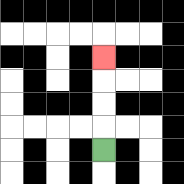{'start': '[4, 6]', 'end': '[4, 2]', 'path_directions': 'U,U,U,U', 'path_coordinates': '[[4, 6], [4, 5], [4, 4], [4, 3], [4, 2]]'}